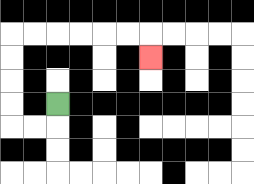{'start': '[2, 4]', 'end': '[6, 2]', 'path_directions': 'D,L,L,U,U,U,U,R,R,R,R,R,R,D', 'path_coordinates': '[[2, 4], [2, 5], [1, 5], [0, 5], [0, 4], [0, 3], [0, 2], [0, 1], [1, 1], [2, 1], [3, 1], [4, 1], [5, 1], [6, 1], [6, 2]]'}